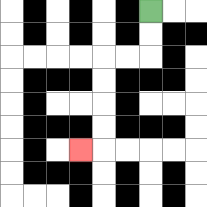{'start': '[6, 0]', 'end': '[3, 6]', 'path_directions': 'D,D,L,L,D,D,D,D,L', 'path_coordinates': '[[6, 0], [6, 1], [6, 2], [5, 2], [4, 2], [4, 3], [4, 4], [4, 5], [4, 6], [3, 6]]'}